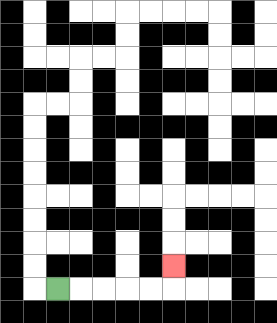{'start': '[2, 12]', 'end': '[7, 11]', 'path_directions': 'R,R,R,R,R,U', 'path_coordinates': '[[2, 12], [3, 12], [4, 12], [5, 12], [6, 12], [7, 12], [7, 11]]'}